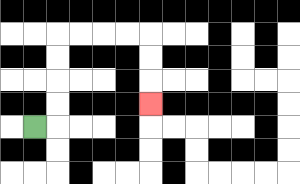{'start': '[1, 5]', 'end': '[6, 4]', 'path_directions': 'R,U,U,U,U,R,R,R,R,D,D,D', 'path_coordinates': '[[1, 5], [2, 5], [2, 4], [2, 3], [2, 2], [2, 1], [3, 1], [4, 1], [5, 1], [6, 1], [6, 2], [6, 3], [6, 4]]'}